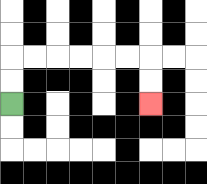{'start': '[0, 4]', 'end': '[6, 4]', 'path_directions': 'U,U,R,R,R,R,R,R,D,D', 'path_coordinates': '[[0, 4], [0, 3], [0, 2], [1, 2], [2, 2], [3, 2], [4, 2], [5, 2], [6, 2], [6, 3], [6, 4]]'}